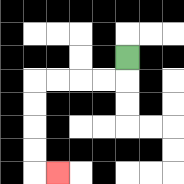{'start': '[5, 2]', 'end': '[2, 7]', 'path_directions': 'D,L,L,L,L,D,D,D,D,R', 'path_coordinates': '[[5, 2], [5, 3], [4, 3], [3, 3], [2, 3], [1, 3], [1, 4], [1, 5], [1, 6], [1, 7], [2, 7]]'}